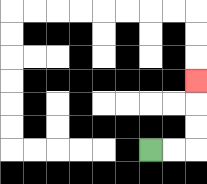{'start': '[6, 6]', 'end': '[8, 3]', 'path_directions': 'R,R,U,U,U', 'path_coordinates': '[[6, 6], [7, 6], [8, 6], [8, 5], [8, 4], [8, 3]]'}